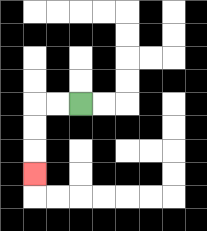{'start': '[3, 4]', 'end': '[1, 7]', 'path_directions': 'L,L,D,D,D', 'path_coordinates': '[[3, 4], [2, 4], [1, 4], [1, 5], [1, 6], [1, 7]]'}